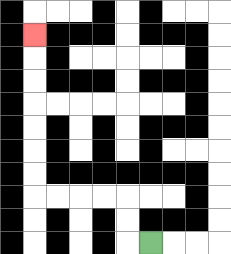{'start': '[6, 10]', 'end': '[1, 1]', 'path_directions': 'L,U,U,L,L,L,L,U,U,U,U,U,U,U', 'path_coordinates': '[[6, 10], [5, 10], [5, 9], [5, 8], [4, 8], [3, 8], [2, 8], [1, 8], [1, 7], [1, 6], [1, 5], [1, 4], [1, 3], [1, 2], [1, 1]]'}